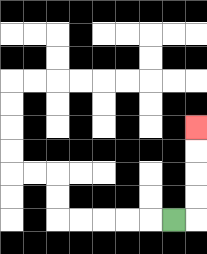{'start': '[7, 9]', 'end': '[8, 5]', 'path_directions': 'R,U,U,U,U', 'path_coordinates': '[[7, 9], [8, 9], [8, 8], [8, 7], [8, 6], [8, 5]]'}